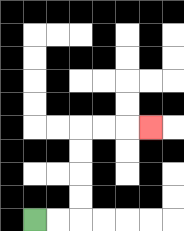{'start': '[1, 9]', 'end': '[6, 5]', 'path_directions': 'R,R,U,U,U,U,R,R,R', 'path_coordinates': '[[1, 9], [2, 9], [3, 9], [3, 8], [3, 7], [3, 6], [3, 5], [4, 5], [5, 5], [6, 5]]'}